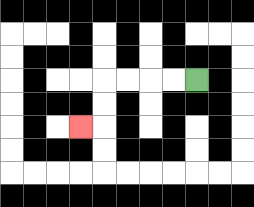{'start': '[8, 3]', 'end': '[3, 5]', 'path_directions': 'L,L,L,L,D,D,L', 'path_coordinates': '[[8, 3], [7, 3], [6, 3], [5, 3], [4, 3], [4, 4], [4, 5], [3, 5]]'}